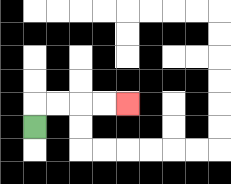{'start': '[1, 5]', 'end': '[5, 4]', 'path_directions': 'U,R,R,R,R', 'path_coordinates': '[[1, 5], [1, 4], [2, 4], [3, 4], [4, 4], [5, 4]]'}